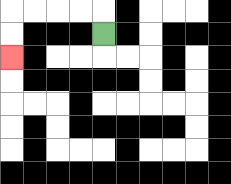{'start': '[4, 1]', 'end': '[0, 2]', 'path_directions': 'U,L,L,L,L,D,D', 'path_coordinates': '[[4, 1], [4, 0], [3, 0], [2, 0], [1, 0], [0, 0], [0, 1], [0, 2]]'}